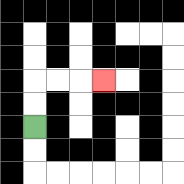{'start': '[1, 5]', 'end': '[4, 3]', 'path_directions': 'U,U,R,R,R', 'path_coordinates': '[[1, 5], [1, 4], [1, 3], [2, 3], [3, 3], [4, 3]]'}